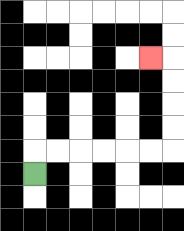{'start': '[1, 7]', 'end': '[6, 2]', 'path_directions': 'U,R,R,R,R,R,R,U,U,U,U,L', 'path_coordinates': '[[1, 7], [1, 6], [2, 6], [3, 6], [4, 6], [5, 6], [6, 6], [7, 6], [7, 5], [7, 4], [7, 3], [7, 2], [6, 2]]'}